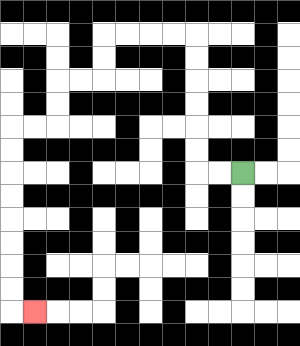{'start': '[10, 7]', 'end': '[1, 13]', 'path_directions': 'L,L,U,U,U,U,U,U,L,L,L,L,D,D,L,L,D,D,L,L,D,D,D,D,D,D,D,D,R', 'path_coordinates': '[[10, 7], [9, 7], [8, 7], [8, 6], [8, 5], [8, 4], [8, 3], [8, 2], [8, 1], [7, 1], [6, 1], [5, 1], [4, 1], [4, 2], [4, 3], [3, 3], [2, 3], [2, 4], [2, 5], [1, 5], [0, 5], [0, 6], [0, 7], [0, 8], [0, 9], [0, 10], [0, 11], [0, 12], [0, 13], [1, 13]]'}